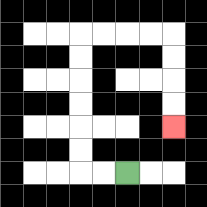{'start': '[5, 7]', 'end': '[7, 5]', 'path_directions': 'L,L,U,U,U,U,U,U,R,R,R,R,D,D,D,D', 'path_coordinates': '[[5, 7], [4, 7], [3, 7], [3, 6], [3, 5], [3, 4], [3, 3], [3, 2], [3, 1], [4, 1], [5, 1], [6, 1], [7, 1], [7, 2], [7, 3], [7, 4], [7, 5]]'}